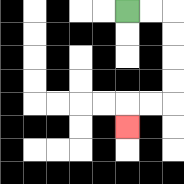{'start': '[5, 0]', 'end': '[5, 5]', 'path_directions': 'R,R,D,D,D,D,L,L,D', 'path_coordinates': '[[5, 0], [6, 0], [7, 0], [7, 1], [7, 2], [7, 3], [7, 4], [6, 4], [5, 4], [5, 5]]'}